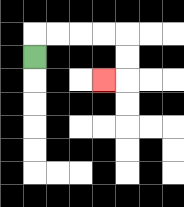{'start': '[1, 2]', 'end': '[4, 3]', 'path_directions': 'U,R,R,R,R,D,D,L', 'path_coordinates': '[[1, 2], [1, 1], [2, 1], [3, 1], [4, 1], [5, 1], [5, 2], [5, 3], [4, 3]]'}